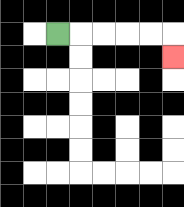{'start': '[2, 1]', 'end': '[7, 2]', 'path_directions': 'R,R,R,R,R,D', 'path_coordinates': '[[2, 1], [3, 1], [4, 1], [5, 1], [6, 1], [7, 1], [7, 2]]'}